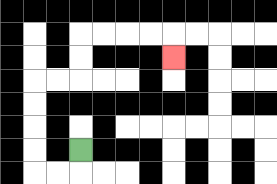{'start': '[3, 6]', 'end': '[7, 2]', 'path_directions': 'D,L,L,U,U,U,U,R,R,U,U,R,R,R,R,D', 'path_coordinates': '[[3, 6], [3, 7], [2, 7], [1, 7], [1, 6], [1, 5], [1, 4], [1, 3], [2, 3], [3, 3], [3, 2], [3, 1], [4, 1], [5, 1], [6, 1], [7, 1], [7, 2]]'}